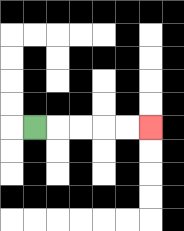{'start': '[1, 5]', 'end': '[6, 5]', 'path_directions': 'R,R,R,R,R', 'path_coordinates': '[[1, 5], [2, 5], [3, 5], [4, 5], [5, 5], [6, 5]]'}